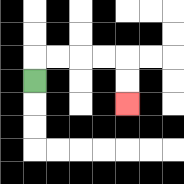{'start': '[1, 3]', 'end': '[5, 4]', 'path_directions': 'U,R,R,R,R,D,D', 'path_coordinates': '[[1, 3], [1, 2], [2, 2], [3, 2], [4, 2], [5, 2], [5, 3], [5, 4]]'}